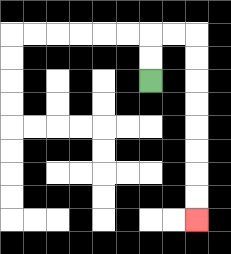{'start': '[6, 3]', 'end': '[8, 9]', 'path_directions': 'U,U,R,R,D,D,D,D,D,D,D,D', 'path_coordinates': '[[6, 3], [6, 2], [6, 1], [7, 1], [8, 1], [8, 2], [8, 3], [8, 4], [8, 5], [8, 6], [8, 7], [8, 8], [8, 9]]'}